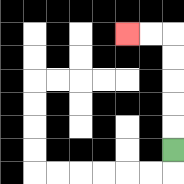{'start': '[7, 6]', 'end': '[5, 1]', 'path_directions': 'U,U,U,U,U,L,L', 'path_coordinates': '[[7, 6], [7, 5], [7, 4], [7, 3], [7, 2], [7, 1], [6, 1], [5, 1]]'}